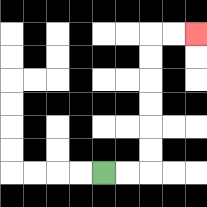{'start': '[4, 7]', 'end': '[8, 1]', 'path_directions': 'R,R,U,U,U,U,U,U,R,R', 'path_coordinates': '[[4, 7], [5, 7], [6, 7], [6, 6], [6, 5], [6, 4], [6, 3], [6, 2], [6, 1], [7, 1], [8, 1]]'}